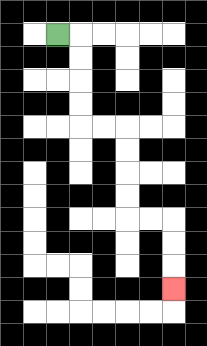{'start': '[2, 1]', 'end': '[7, 12]', 'path_directions': 'R,D,D,D,D,R,R,D,D,D,D,R,R,D,D,D', 'path_coordinates': '[[2, 1], [3, 1], [3, 2], [3, 3], [3, 4], [3, 5], [4, 5], [5, 5], [5, 6], [5, 7], [5, 8], [5, 9], [6, 9], [7, 9], [7, 10], [7, 11], [7, 12]]'}